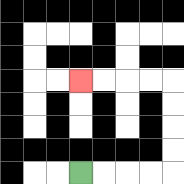{'start': '[3, 7]', 'end': '[3, 3]', 'path_directions': 'R,R,R,R,U,U,U,U,L,L,L,L', 'path_coordinates': '[[3, 7], [4, 7], [5, 7], [6, 7], [7, 7], [7, 6], [7, 5], [7, 4], [7, 3], [6, 3], [5, 3], [4, 3], [3, 3]]'}